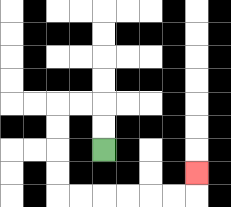{'start': '[4, 6]', 'end': '[8, 7]', 'path_directions': 'U,U,L,L,D,D,D,D,R,R,R,R,R,R,U', 'path_coordinates': '[[4, 6], [4, 5], [4, 4], [3, 4], [2, 4], [2, 5], [2, 6], [2, 7], [2, 8], [3, 8], [4, 8], [5, 8], [6, 8], [7, 8], [8, 8], [8, 7]]'}